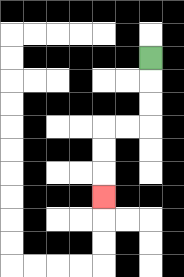{'start': '[6, 2]', 'end': '[4, 8]', 'path_directions': 'D,D,D,L,L,D,D,D', 'path_coordinates': '[[6, 2], [6, 3], [6, 4], [6, 5], [5, 5], [4, 5], [4, 6], [4, 7], [4, 8]]'}